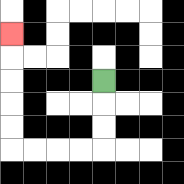{'start': '[4, 3]', 'end': '[0, 1]', 'path_directions': 'D,D,D,L,L,L,L,U,U,U,U,U', 'path_coordinates': '[[4, 3], [4, 4], [4, 5], [4, 6], [3, 6], [2, 6], [1, 6], [0, 6], [0, 5], [0, 4], [0, 3], [0, 2], [0, 1]]'}